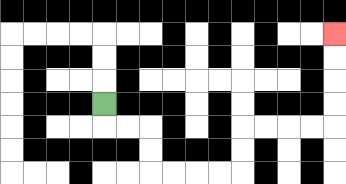{'start': '[4, 4]', 'end': '[14, 1]', 'path_directions': 'D,R,R,D,D,R,R,R,R,U,U,R,R,R,R,U,U,U,U', 'path_coordinates': '[[4, 4], [4, 5], [5, 5], [6, 5], [6, 6], [6, 7], [7, 7], [8, 7], [9, 7], [10, 7], [10, 6], [10, 5], [11, 5], [12, 5], [13, 5], [14, 5], [14, 4], [14, 3], [14, 2], [14, 1]]'}